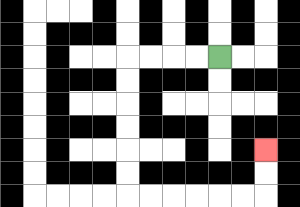{'start': '[9, 2]', 'end': '[11, 6]', 'path_directions': 'L,L,L,L,D,D,D,D,D,D,R,R,R,R,R,R,U,U', 'path_coordinates': '[[9, 2], [8, 2], [7, 2], [6, 2], [5, 2], [5, 3], [5, 4], [5, 5], [5, 6], [5, 7], [5, 8], [6, 8], [7, 8], [8, 8], [9, 8], [10, 8], [11, 8], [11, 7], [11, 6]]'}